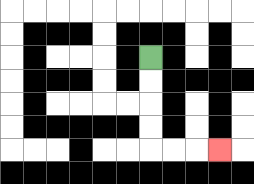{'start': '[6, 2]', 'end': '[9, 6]', 'path_directions': 'D,D,D,D,R,R,R', 'path_coordinates': '[[6, 2], [6, 3], [6, 4], [6, 5], [6, 6], [7, 6], [8, 6], [9, 6]]'}